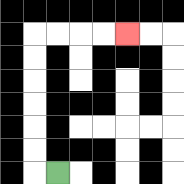{'start': '[2, 7]', 'end': '[5, 1]', 'path_directions': 'L,U,U,U,U,U,U,R,R,R,R', 'path_coordinates': '[[2, 7], [1, 7], [1, 6], [1, 5], [1, 4], [1, 3], [1, 2], [1, 1], [2, 1], [3, 1], [4, 1], [5, 1]]'}